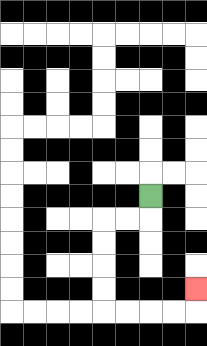{'start': '[6, 8]', 'end': '[8, 12]', 'path_directions': 'D,L,L,D,D,D,D,R,R,R,R,U', 'path_coordinates': '[[6, 8], [6, 9], [5, 9], [4, 9], [4, 10], [4, 11], [4, 12], [4, 13], [5, 13], [6, 13], [7, 13], [8, 13], [8, 12]]'}